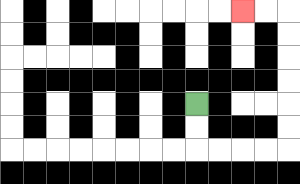{'start': '[8, 4]', 'end': '[10, 0]', 'path_directions': 'D,D,R,R,R,R,U,U,U,U,U,U,L,L', 'path_coordinates': '[[8, 4], [8, 5], [8, 6], [9, 6], [10, 6], [11, 6], [12, 6], [12, 5], [12, 4], [12, 3], [12, 2], [12, 1], [12, 0], [11, 0], [10, 0]]'}